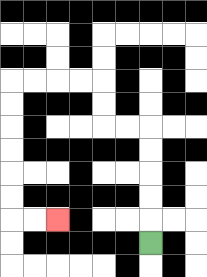{'start': '[6, 10]', 'end': '[2, 9]', 'path_directions': 'U,U,U,U,U,L,L,U,U,L,L,L,L,D,D,D,D,D,D,R,R', 'path_coordinates': '[[6, 10], [6, 9], [6, 8], [6, 7], [6, 6], [6, 5], [5, 5], [4, 5], [4, 4], [4, 3], [3, 3], [2, 3], [1, 3], [0, 3], [0, 4], [0, 5], [0, 6], [0, 7], [0, 8], [0, 9], [1, 9], [2, 9]]'}